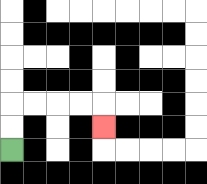{'start': '[0, 6]', 'end': '[4, 5]', 'path_directions': 'U,U,R,R,R,R,D', 'path_coordinates': '[[0, 6], [0, 5], [0, 4], [1, 4], [2, 4], [3, 4], [4, 4], [4, 5]]'}